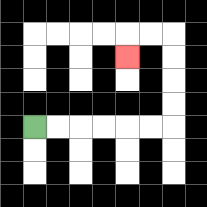{'start': '[1, 5]', 'end': '[5, 2]', 'path_directions': 'R,R,R,R,R,R,U,U,U,U,L,L,D', 'path_coordinates': '[[1, 5], [2, 5], [3, 5], [4, 5], [5, 5], [6, 5], [7, 5], [7, 4], [7, 3], [7, 2], [7, 1], [6, 1], [5, 1], [5, 2]]'}